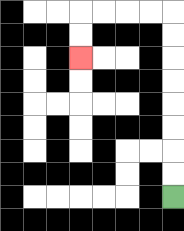{'start': '[7, 8]', 'end': '[3, 2]', 'path_directions': 'U,U,U,U,U,U,U,U,L,L,L,L,D,D', 'path_coordinates': '[[7, 8], [7, 7], [7, 6], [7, 5], [7, 4], [7, 3], [7, 2], [7, 1], [7, 0], [6, 0], [5, 0], [4, 0], [3, 0], [3, 1], [3, 2]]'}